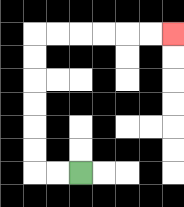{'start': '[3, 7]', 'end': '[7, 1]', 'path_directions': 'L,L,U,U,U,U,U,U,R,R,R,R,R,R', 'path_coordinates': '[[3, 7], [2, 7], [1, 7], [1, 6], [1, 5], [1, 4], [1, 3], [1, 2], [1, 1], [2, 1], [3, 1], [4, 1], [5, 1], [6, 1], [7, 1]]'}